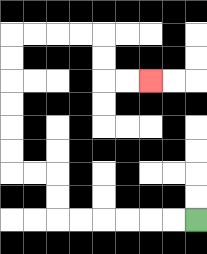{'start': '[8, 9]', 'end': '[6, 3]', 'path_directions': 'L,L,L,L,L,L,U,U,L,L,U,U,U,U,U,U,R,R,R,R,D,D,R,R', 'path_coordinates': '[[8, 9], [7, 9], [6, 9], [5, 9], [4, 9], [3, 9], [2, 9], [2, 8], [2, 7], [1, 7], [0, 7], [0, 6], [0, 5], [0, 4], [0, 3], [0, 2], [0, 1], [1, 1], [2, 1], [3, 1], [4, 1], [4, 2], [4, 3], [5, 3], [6, 3]]'}